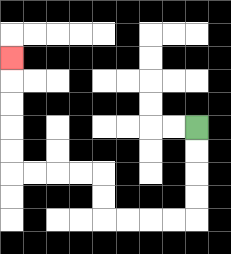{'start': '[8, 5]', 'end': '[0, 2]', 'path_directions': 'D,D,D,D,L,L,L,L,U,U,L,L,L,L,U,U,U,U,U', 'path_coordinates': '[[8, 5], [8, 6], [8, 7], [8, 8], [8, 9], [7, 9], [6, 9], [5, 9], [4, 9], [4, 8], [4, 7], [3, 7], [2, 7], [1, 7], [0, 7], [0, 6], [0, 5], [0, 4], [0, 3], [0, 2]]'}